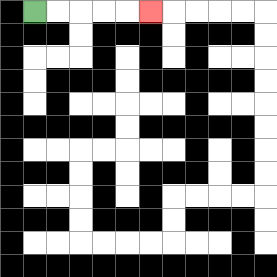{'start': '[1, 0]', 'end': '[6, 0]', 'path_directions': 'R,R,R,R,R', 'path_coordinates': '[[1, 0], [2, 0], [3, 0], [4, 0], [5, 0], [6, 0]]'}